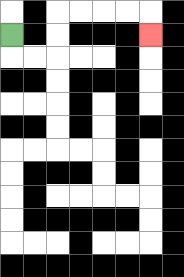{'start': '[0, 1]', 'end': '[6, 1]', 'path_directions': 'D,R,R,U,U,R,R,R,R,D', 'path_coordinates': '[[0, 1], [0, 2], [1, 2], [2, 2], [2, 1], [2, 0], [3, 0], [4, 0], [5, 0], [6, 0], [6, 1]]'}